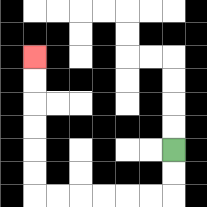{'start': '[7, 6]', 'end': '[1, 2]', 'path_directions': 'D,D,L,L,L,L,L,L,U,U,U,U,U,U', 'path_coordinates': '[[7, 6], [7, 7], [7, 8], [6, 8], [5, 8], [4, 8], [3, 8], [2, 8], [1, 8], [1, 7], [1, 6], [1, 5], [1, 4], [1, 3], [1, 2]]'}